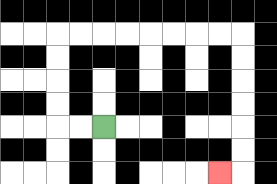{'start': '[4, 5]', 'end': '[9, 7]', 'path_directions': 'L,L,U,U,U,U,R,R,R,R,R,R,R,R,D,D,D,D,D,D,L', 'path_coordinates': '[[4, 5], [3, 5], [2, 5], [2, 4], [2, 3], [2, 2], [2, 1], [3, 1], [4, 1], [5, 1], [6, 1], [7, 1], [8, 1], [9, 1], [10, 1], [10, 2], [10, 3], [10, 4], [10, 5], [10, 6], [10, 7], [9, 7]]'}